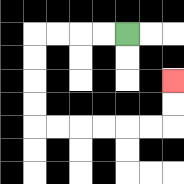{'start': '[5, 1]', 'end': '[7, 3]', 'path_directions': 'L,L,L,L,D,D,D,D,R,R,R,R,R,R,U,U', 'path_coordinates': '[[5, 1], [4, 1], [3, 1], [2, 1], [1, 1], [1, 2], [1, 3], [1, 4], [1, 5], [2, 5], [3, 5], [4, 5], [5, 5], [6, 5], [7, 5], [7, 4], [7, 3]]'}